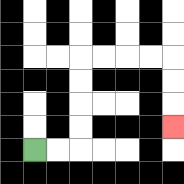{'start': '[1, 6]', 'end': '[7, 5]', 'path_directions': 'R,R,U,U,U,U,R,R,R,R,D,D,D', 'path_coordinates': '[[1, 6], [2, 6], [3, 6], [3, 5], [3, 4], [3, 3], [3, 2], [4, 2], [5, 2], [6, 2], [7, 2], [7, 3], [7, 4], [7, 5]]'}